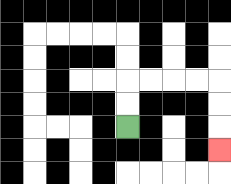{'start': '[5, 5]', 'end': '[9, 6]', 'path_directions': 'U,U,R,R,R,R,D,D,D', 'path_coordinates': '[[5, 5], [5, 4], [5, 3], [6, 3], [7, 3], [8, 3], [9, 3], [9, 4], [9, 5], [9, 6]]'}